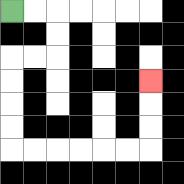{'start': '[0, 0]', 'end': '[6, 3]', 'path_directions': 'R,R,D,D,L,L,D,D,D,D,R,R,R,R,R,R,U,U,U', 'path_coordinates': '[[0, 0], [1, 0], [2, 0], [2, 1], [2, 2], [1, 2], [0, 2], [0, 3], [0, 4], [0, 5], [0, 6], [1, 6], [2, 6], [3, 6], [4, 6], [5, 6], [6, 6], [6, 5], [6, 4], [6, 3]]'}